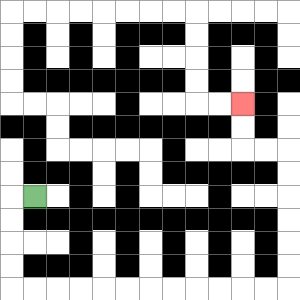{'start': '[1, 8]', 'end': '[10, 4]', 'path_directions': 'L,D,D,D,D,R,R,R,R,R,R,R,R,R,R,R,R,U,U,U,U,U,U,L,L,U,U', 'path_coordinates': '[[1, 8], [0, 8], [0, 9], [0, 10], [0, 11], [0, 12], [1, 12], [2, 12], [3, 12], [4, 12], [5, 12], [6, 12], [7, 12], [8, 12], [9, 12], [10, 12], [11, 12], [12, 12], [12, 11], [12, 10], [12, 9], [12, 8], [12, 7], [12, 6], [11, 6], [10, 6], [10, 5], [10, 4]]'}